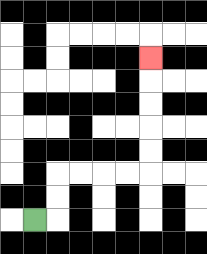{'start': '[1, 9]', 'end': '[6, 2]', 'path_directions': 'R,U,U,R,R,R,R,U,U,U,U,U', 'path_coordinates': '[[1, 9], [2, 9], [2, 8], [2, 7], [3, 7], [4, 7], [5, 7], [6, 7], [6, 6], [6, 5], [6, 4], [6, 3], [6, 2]]'}